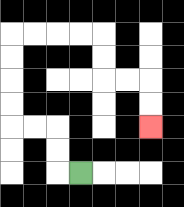{'start': '[3, 7]', 'end': '[6, 5]', 'path_directions': 'L,U,U,L,L,U,U,U,U,R,R,R,R,D,D,R,R,D,D', 'path_coordinates': '[[3, 7], [2, 7], [2, 6], [2, 5], [1, 5], [0, 5], [0, 4], [0, 3], [0, 2], [0, 1], [1, 1], [2, 1], [3, 1], [4, 1], [4, 2], [4, 3], [5, 3], [6, 3], [6, 4], [6, 5]]'}